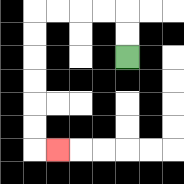{'start': '[5, 2]', 'end': '[2, 6]', 'path_directions': 'U,U,L,L,L,L,D,D,D,D,D,D,R', 'path_coordinates': '[[5, 2], [5, 1], [5, 0], [4, 0], [3, 0], [2, 0], [1, 0], [1, 1], [1, 2], [1, 3], [1, 4], [1, 5], [1, 6], [2, 6]]'}